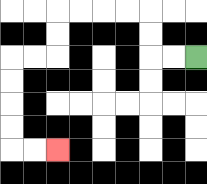{'start': '[8, 2]', 'end': '[2, 6]', 'path_directions': 'L,L,U,U,L,L,L,L,D,D,L,L,D,D,D,D,R,R', 'path_coordinates': '[[8, 2], [7, 2], [6, 2], [6, 1], [6, 0], [5, 0], [4, 0], [3, 0], [2, 0], [2, 1], [2, 2], [1, 2], [0, 2], [0, 3], [0, 4], [0, 5], [0, 6], [1, 6], [2, 6]]'}